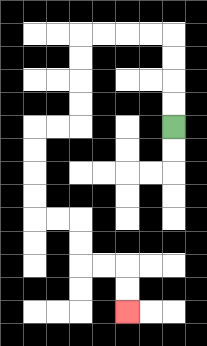{'start': '[7, 5]', 'end': '[5, 13]', 'path_directions': 'U,U,U,U,L,L,L,L,D,D,D,D,L,L,D,D,D,D,R,R,D,D,R,R,D,D', 'path_coordinates': '[[7, 5], [7, 4], [7, 3], [7, 2], [7, 1], [6, 1], [5, 1], [4, 1], [3, 1], [3, 2], [3, 3], [3, 4], [3, 5], [2, 5], [1, 5], [1, 6], [1, 7], [1, 8], [1, 9], [2, 9], [3, 9], [3, 10], [3, 11], [4, 11], [5, 11], [5, 12], [5, 13]]'}